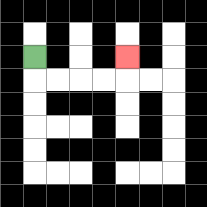{'start': '[1, 2]', 'end': '[5, 2]', 'path_directions': 'D,R,R,R,R,U', 'path_coordinates': '[[1, 2], [1, 3], [2, 3], [3, 3], [4, 3], [5, 3], [5, 2]]'}